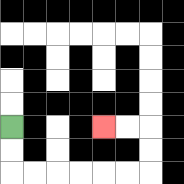{'start': '[0, 5]', 'end': '[4, 5]', 'path_directions': 'D,D,R,R,R,R,R,R,U,U,L,L', 'path_coordinates': '[[0, 5], [0, 6], [0, 7], [1, 7], [2, 7], [3, 7], [4, 7], [5, 7], [6, 7], [6, 6], [6, 5], [5, 5], [4, 5]]'}